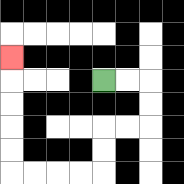{'start': '[4, 3]', 'end': '[0, 2]', 'path_directions': 'R,R,D,D,L,L,D,D,L,L,L,L,U,U,U,U,U', 'path_coordinates': '[[4, 3], [5, 3], [6, 3], [6, 4], [6, 5], [5, 5], [4, 5], [4, 6], [4, 7], [3, 7], [2, 7], [1, 7], [0, 7], [0, 6], [0, 5], [0, 4], [0, 3], [0, 2]]'}